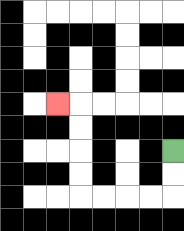{'start': '[7, 6]', 'end': '[2, 4]', 'path_directions': 'D,D,L,L,L,L,U,U,U,U,L', 'path_coordinates': '[[7, 6], [7, 7], [7, 8], [6, 8], [5, 8], [4, 8], [3, 8], [3, 7], [3, 6], [3, 5], [3, 4], [2, 4]]'}